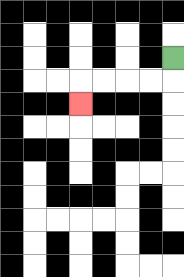{'start': '[7, 2]', 'end': '[3, 4]', 'path_directions': 'D,L,L,L,L,D', 'path_coordinates': '[[7, 2], [7, 3], [6, 3], [5, 3], [4, 3], [3, 3], [3, 4]]'}